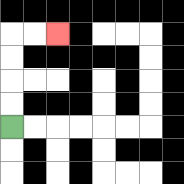{'start': '[0, 5]', 'end': '[2, 1]', 'path_directions': 'U,U,U,U,R,R', 'path_coordinates': '[[0, 5], [0, 4], [0, 3], [0, 2], [0, 1], [1, 1], [2, 1]]'}